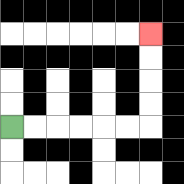{'start': '[0, 5]', 'end': '[6, 1]', 'path_directions': 'R,R,R,R,R,R,U,U,U,U', 'path_coordinates': '[[0, 5], [1, 5], [2, 5], [3, 5], [4, 5], [5, 5], [6, 5], [6, 4], [6, 3], [6, 2], [6, 1]]'}